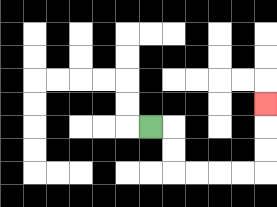{'start': '[6, 5]', 'end': '[11, 4]', 'path_directions': 'R,D,D,R,R,R,R,U,U,U', 'path_coordinates': '[[6, 5], [7, 5], [7, 6], [7, 7], [8, 7], [9, 7], [10, 7], [11, 7], [11, 6], [11, 5], [11, 4]]'}